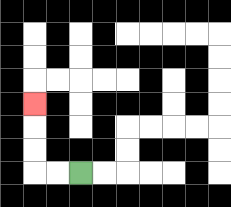{'start': '[3, 7]', 'end': '[1, 4]', 'path_directions': 'L,L,U,U,U', 'path_coordinates': '[[3, 7], [2, 7], [1, 7], [1, 6], [1, 5], [1, 4]]'}